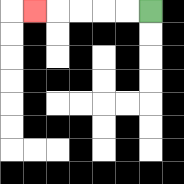{'start': '[6, 0]', 'end': '[1, 0]', 'path_directions': 'L,L,L,L,L', 'path_coordinates': '[[6, 0], [5, 0], [4, 0], [3, 0], [2, 0], [1, 0]]'}